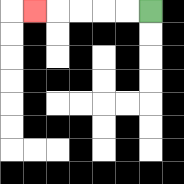{'start': '[6, 0]', 'end': '[1, 0]', 'path_directions': 'L,L,L,L,L', 'path_coordinates': '[[6, 0], [5, 0], [4, 0], [3, 0], [2, 0], [1, 0]]'}